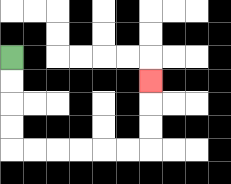{'start': '[0, 2]', 'end': '[6, 3]', 'path_directions': 'D,D,D,D,R,R,R,R,R,R,U,U,U', 'path_coordinates': '[[0, 2], [0, 3], [0, 4], [0, 5], [0, 6], [1, 6], [2, 6], [3, 6], [4, 6], [5, 6], [6, 6], [6, 5], [6, 4], [6, 3]]'}